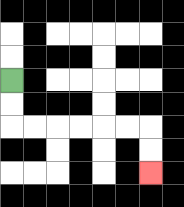{'start': '[0, 3]', 'end': '[6, 7]', 'path_directions': 'D,D,R,R,R,R,R,R,D,D', 'path_coordinates': '[[0, 3], [0, 4], [0, 5], [1, 5], [2, 5], [3, 5], [4, 5], [5, 5], [6, 5], [6, 6], [6, 7]]'}